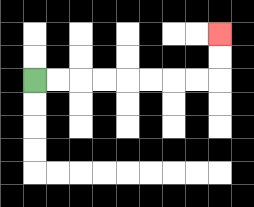{'start': '[1, 3]', 'end': '[9, 1]', 'path_directions': 'R,R,R,R,R,R,R,R,U,U', 'path_coordinates': '[[1, 3], [2, 3], [3, 3], [4, 3], [5, 3], [6, 3], [7, 3], [8, 3], [9, 3], [9, 2], [9, 1]]'}